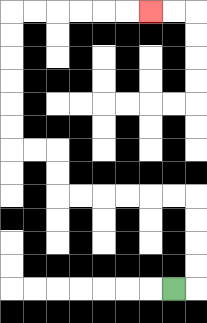{'start': '[7, 12]', 'end': '[6, 0]', 'path_directions': 'R,U,U,U,U,L,L,L,L,L,L,U,U,L,L,U,U,U,U,U,U,R,R,R,R,R,R', 'path_coordinates': '[[7, 12], [8, 12], [8, 11], [8, 10], [8, 9], [8, 8], [7, 8], [6, 8], [5, 8], [4, 8], [3, 8], [2, 8], [2, 7], [2, 6], [1, 6], [0, 6], [0, 5], [0, 4], [0, 3], [0, 2], [0, 1], [0, 0], [1, 0], [2, 0], [3, 0], [4, 0], [5, 0], [6, 0]]'}